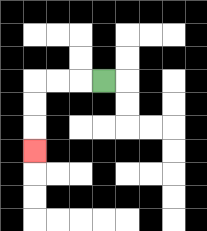{'start': '[4, 3]', 'end': '[1, 6]', 'path_directions': 'L,L,L,D,D,D', 'path_coordinates': '[[4, 3], [3, 3], [2, 3], [1, 3], [1, 4], [1, 5], [1, 6]]'}